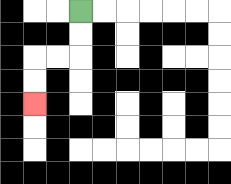{'start': '[3, 0]', 'end': '[1, 4]', 'path_directions': 'D,D,L,L,D,D', 'path_coordinates': '[[3, 0], [3, 1], [3, 2], [2, 2], [1, 2], [1, 3], [1, 4]]'}